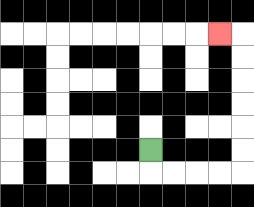{'start': '[6, 6]', 'end': '[9, 1]', 'path_directions': 'D,R,R,R,R,U,U,U,U,U,U,L', 'path_coordinates': '[[6, 6], [6, 7], [7, 7], [8, 7], [9, 7], [10, 7], [10, 6], [10, 5], [10, 4], [10, 3], [10, 2], [10, 1], [9, 1]]'}